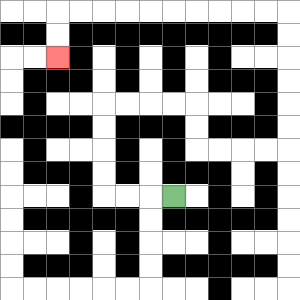{'start': '[7, 8]', 'end': '[2, 2]', 'path_directions': 'L,L,L,U,U,U,U,R,R,R,R,D,D,R,R,R,R,U,U,U,U,U,U,L,L,L,L,L,L,L,L,L,L,D,D', 'path_coordinates': '[[7, 8], [6, 8], [5, 8], [4, 8], [4, 7], [4, 6], [4, 5], [4, 4], [5, 4], [6, 4], [7, 4], [8, 4], [8, 5], [8, 6], [9, 6], [10, 6], [11, 6], [12, 6], [12, 5], [12, 4], [12, 3], [12, 2], [12, 1], [12, 0], [11, 0], [10, 0], [9, 0], [8, 0], [7, 0], [6, 0], [5, 0], [4, 0], [3, 0], [2, 0], [2, 1], [2, 2]]'}